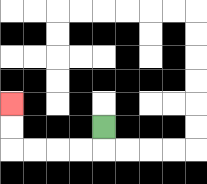{'start': '[4, 5]', 'end': '[0, 4]', 'path_directions': 'D,L,L,L,L,U,U', 'path_coordinates': '[[4, 5], [4, 6], [3, 6], [2, 6], [1, 6], [0, 6], [0, 5], [0, 4]]'}